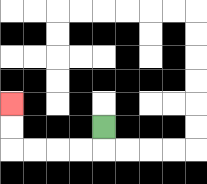{'start': '[4, 5]', 'end': '[0, 4]', 'path_directions': 'D,L,L,L,L,U,U', 'path_coordinates': '[[4, 5], [4, 6], [3, 6], [2, 6], [1, 6], [0, 6], [0, 5], [0, 4]]'}